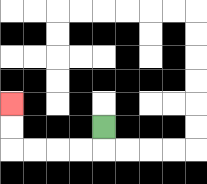{'start': '[4, 5]', 'end': '[0, 4]', 'path_directions': 'D,L,L,L,L,U,U', 'path_coordinates': '[[4, 5], [4, 6], [3, 6], [2, 6], [1, 6], [0, 6], [0, 5], [0, 4]]'}